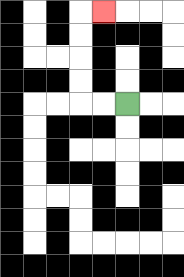{'start': '[5, 4]', 'end': '[4, 0]', 'path_directions': 'L,L,U,U,U,U,R', 'path_coordinates': '[[5, 4], [4, 4], [3, 4], [3, 3], [3, 2], [3, 1], [3, 0], [4, 0]]'}